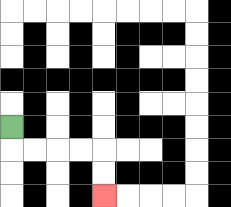{'start': '[0, 5]', 'end': '[4, 8]', 'path_directions': 'D,R,R,R,R,D,D', 'path_coordinates': '[[0, 5], [0, 6], [1, 6], [2, 6], [3, 6], [4, 6], [4, 7], [4, 8]]'}